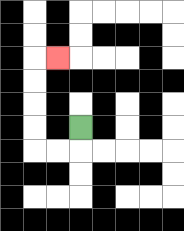{'start': '[3, 5]', 'end': '[2, 2]', 'path_directions': 'D,L,L,U,U,U,U,R', 'path_coordinates': '[[3, 5], [3, 6], [2, 6], [1, 6], [1, 5], [1, 4], [1, 3], [1, 2], [2, 2]]'}